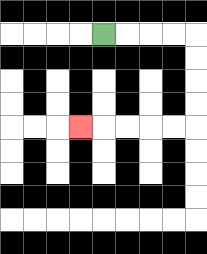{'start': '[4, 1]', 'end': '[3, 5]', 'path_directions': 'R,R,R,R,D,D,D,D,L,L,L,L,L', 'path_coordinates': '[[4, 1], [5, 1], [6, 1], [7, 1], [8, 1], [8, 2], [8, 3], [8, 4], [8, 5], [7, 5], [6, 5], [5, 5], [4, 5], [3, 5]]'}